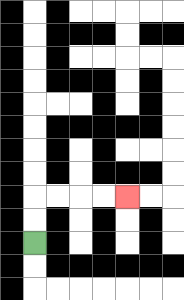{'start': '[1, 10]', 'end': '[5, 8]', 'path_directions': 'U,U,R,R,R,R', 'path_coordinates': '[[1, 10], [1, 9], [1, 8], [2, 8], [3, 8], [4, 8], [5, 8]]'}